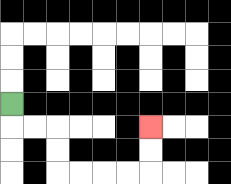{'start': '[0, 4]', 'end': '[6, 5]', 'path_directions': 'D,R,R,D,D,R,R,R,R,U,U', 'path_coordinates': '[[0, 4], [0, 5], [1, 5], [2, 5], [2, 6], [2, 7], [3, 7], [4, 7], [5, 7], [6, 7], [6, 6], [6, 5]]'}